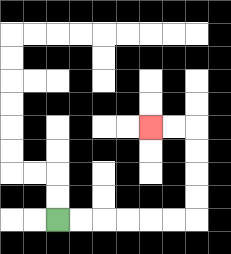{'start': '[2, 9]', 'end': '[6, 5]', 'path_directions': 'R,R,R,R,R,R,U,U,U,U,L,L', 'path_coordinates': '[[2, 9], [3, 9], [4, 9], [5, 9], [6, 9], [7, 9], [8, 9], [8, 8], [8, 7], [8, 6], [8, 5], [7, 5], [6, 5]]'}